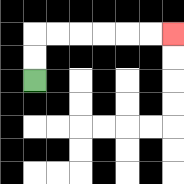{'start': '[1, 3]', 'end': '[7, 1]', 'path_directions': 'U,U,R,R,R,R,R,R', 'path_coordinates': '[[1, 3], [1, 2], [1, 1], [2, 1], [3, 1], [4, 1], [5, 1], [6, 1], [7, 1]]'}